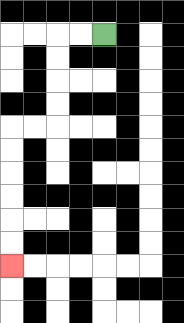{'start': '[4, 1]', 'end': '[0, 11]', 'path_directions': 'L,L,D,D,D,D,L,L,D,D,D,D,D,D', 'path_coordinates': '[[4, 1], [3, 1], [2, 1], [2, 2], [2, 3], [2, 4], [2, 5], [1, 5], [0, 5], [0, 6], [0, 7], [0, 8], [0, 9], [0, 10], [0, 11]]'}